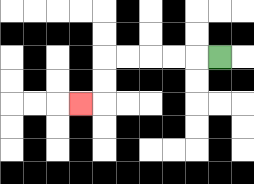{'start': '[9, 2]', 'end': '[3, 4]', 'path_directions': 'L,L,L,L,L,D,D,L', 'path_coordinates': '[[9, 2], [8, 2], [7, 2], [6, 2], [5, 2], [4, 2], [4, 3], [4, 4], [3, 4]]'}